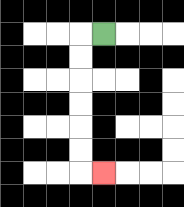{'start': '[4, 1]', 'end': '[4, 7]', 'path_directions': 'L,D,D,D,D,D,D,R', 'path_coordinates': '[[4, 1], [3, 1], [3, 2], [3, 3], [3, 4], [3, 5], [3, 6], [3, 7], [4, 7]]'}